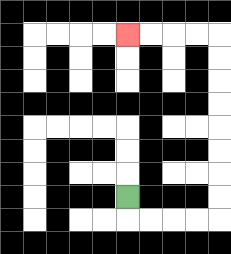{'start': '[5, 8]', 'end': '[5, 1]', 'path_directions': 'D,R,R,R,R,U,U,U,U,U,U,U,U,L,L,L,L', 'path_coordinates': '[[5, 8], [5, 9], [6, 9], [7, 9], [8, 9], [9, 9], [9, 8], [9, 7], [9, 6], [9, 5], [9, 4], [9, 3], [9, 2], [9, 1], [8, 1], [7, 1], [6, 1], [5, 1]]'}